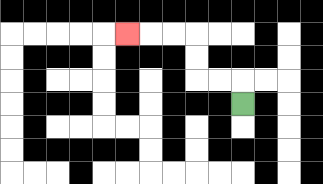{'start': '[10, 4]', 'end': '[5, 1]', 'path_directions': 'U,L,L,U,U,L,L,L', 'path_coordinates': '[[10, 4], [10, 3], [9, 3], [8, 3], [8, 2], [8, 1], [7, 1], [6, 1], [5, 1]]'}